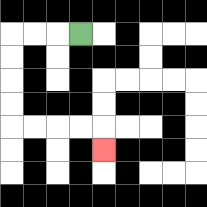{'start': '[3, 1]', 'end': '[4, 6]', 'path_directions': 'L,L,L,D,D,D,D,R,R,R,R,D', 'path_coordinates': '[[3, 1], [2, 1], [1, 1], [0, 1], [0, 2], [0, 3], [0, 4], [0, 5], [1, 5], [2, 5], [3, 5], [4, 5], [4, 6]]'}